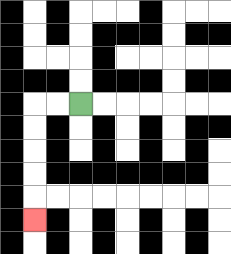{'start': '[3, 4]', 'end': '[1, 9]', 'path_directions': 'L,L,D,D,D,D,D', 'path_coordinates': '[[3, 4], [2, 4], [1, 4], [1, 5], [1, 6], [1, 7], [1, 8], [1, 9]]'}